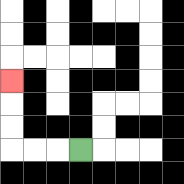{'start': '[3, 6]', 'end': '[0, 3]', 'path_directions': 'L,L,L,U,U,U', 'path_coordinates': '[[3, 6], [2, 6], [1, 6], [0, 6], [0, 5], [0, 4], [0, 3]]'}